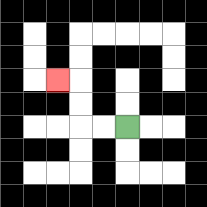{'start': '[5, 5]', 'end': '[2, 3]', 'path_directions': 'L,L,U,U,L', 'path_coordinates': '[[5, 5], [4, 5], [3, 5], [3, 4], [3, 3], [2, 3]]'}